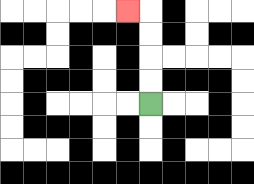{'start': '[6, 4]', 'end': '[5, 0]', 'path_directions': 'U,U,U,U,L', 'path_coordinates': '[[6, 4], [6, 3], [6, 2], [6, 1], [6, 0], [5, 0]]'}